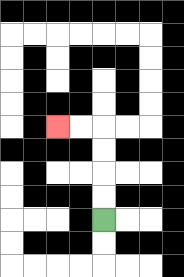{'start': '[4, 9]', 'end': '[2, 5]', 'path_directions': 'U,U,U,U,L,L', 'path_coordinates': '[[4, 9], [4, 8], [4, 7], [4, 6], [4, 5], [3, 5], [2, 5]]'}